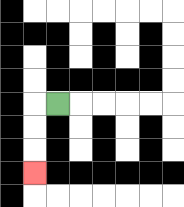{'start': '[2, 4]', 'end': '[1, 7]', 'path_directions': 'L,D,D,D', 'path_coordinates': '[[2, 4], [1, 4], [1, 5], [1, 6], [1, 7]]'}